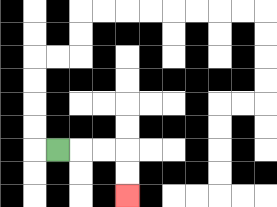{'start': '[2, 6]', 'end': '[5, 8]', 'path_directions': 'R,R,R,D,D', 'path_coordinates': '[[2, 6], [3, 6], [4, 6], [5, 6], [5, 7], [5, 8]]'}